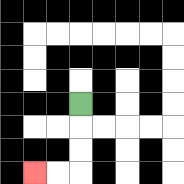{'start': '[3, 4]', 'end': '[1, 7]', 'path_directions': 'D,D,D,L,L', 'path_coordinates': '[[3, 4], [3, 5], [3, 6], [3, 7], [2, 7], [1, 7]]'}